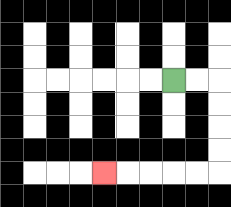{'start': '[7, 3]', 'end': '[4, 7]', 'path_directions': 'R,R,D,D,D,D,L,L,L,L,L', 'path_coordinates': '[[7, 3], [8, 3], [9, 3], [9, 4], [9, 5], [9, 6], [9, 7], [8, 7], [7, 7], [6, 7], [5, 7], [4, 7]]'}